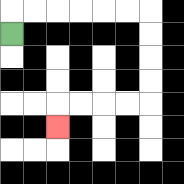{'start': '[0, 1]', 'end': '[2, 5]', 'path_directions': 'U,R,R,R,R,R,R,D,D,D,D,L,L,L,L,D', 'path_coordinates': '[[0, 1], [0, 0], [1, 0], [2, 0], [3, 0], [4, 0], [5, 0], [6, 0], [6, 1], [6, 2], [6, 3], [6, 4], [5, 4], [4, 4], [3, 4], [2, 4], [2, 5]]'}